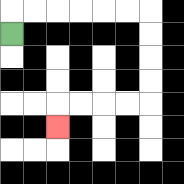{'start': '[0, 1]', 'end': '[2, 5]', 'path_directions': 'U,R,R,R,R,R,R,D,D,D,D,L,L,L,L,D', 'path_coordinates': '[[0, 1], [0, 0], [1, 0], [2, 0], [3, 0], [4, 0], [5, 0], [6, 0], [6, 1], [6, 2], [6, 3], [6, 4], [5, 4], [4, 4], [3, 4], [2, 4], [2, 5]]'}